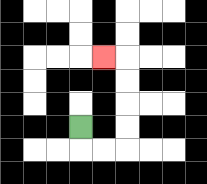{'start': '[3, 5]', 'end': '[4, 2]', 'path_directions': 'D,R,R,U,U,U,U,L', 'path_coordinates': '[[3, 5], [3, 6], [4, 6], [5, 6], [5, 5], [5, 4], [5, 3], [5, 2], [4, 2]]'}